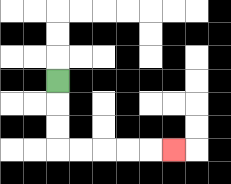{'start': '[2, 3]', 'end': '[7, 6]', 'path_directions': 'D,D,D,R,R,R,R,R', 'path_coordinates': '[[2, 3], [2, 4], [2, 5], [2, 6], [3, 6], [4, 6], [5, 6], [6, 6], [7, 6]]'}